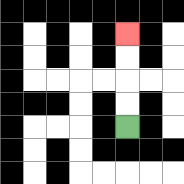{'start': '[5, 5]', 'end': '[5, 1]', 'path_directions': 'U,U,U,U', 'path_coordinates': '[[5, 5], [5, 4], [5, 3], [5, 2], [5, 1]]'}